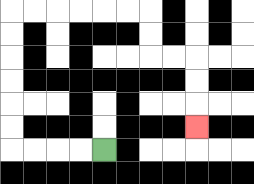{'start': '[4, 6]', 'end': '[8, 5]', 'path_directions': 'L,L,L,L,U,U,U,U,U,U,R,R,R,R,R,R,D,D,R,R,D,D,D', 'path_coordinates': '[[4, 6], [3, 6], [2, 6], [1, 6], [0, 6], [0, 5], [0, 4], [0, 3], [0, 2], [0, 1], [0, 0], [1, 0], [2, 0], [3, 0], [4, 0], [5, 0], [6, 0], [6, 1], [6, 2], [7, 2], [8, 2], [8, 3], [8, 4], [8, 5]]'}